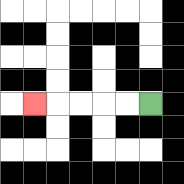{'start': '[6, 4]', 'end': '[1, 4]', 'path_directions': 'L,L,L,L,L', 'path_coordinates': '[[6, 4], [5, 4], [4, 4], [3, 4], [2, 4], [1, 4]]'}